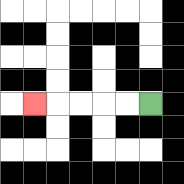{'start': '[6, 4]', 'end': '[1, 4]', 'path_directions': 'L,L,L,L,L', 'path_coordinates': '[[6, 4], [5, 4], [4, 4], [3, 4], [2, 4], [1, 4]]'}